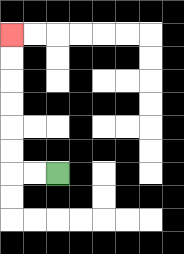{'start': '[2, 7]', 'end': '[0, 1]', 'path_directions': 'L,L,U,U,U,U,U,U', 'path_coordinates': '[[2, 7], [1, 7], [0, 7], [0, 6], [0, 5], [0, 4], [0, 3], [0, 2], [0, 1]]'}